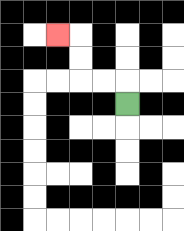{'start': '[5, 4]', 'end': '[2, 1]', 'path_directions': 'U,L,L,U,U,L', 'path_coordinates': '[[5, 4], [5, 3], [4, 3], [3, 3], [3, 2], [3, 1], [2, 1]]'}